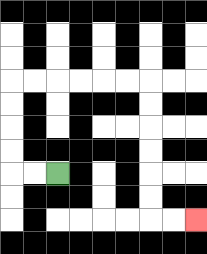{'start': '[2, 7]', 'end': '[8, 9]', 'path_directions': 'L,L,U,U,U,U,R,R,R,R,R,R,D,D,D,D,D,D,R,R', 'path_coordinates': '[[2, 7], [1, 7], [0, 7], [0, 6], [0, 5], [0, 4], [0, 3], [1, 3], [2, 3], [3, 3], [4, 3], [5, 3], [6, 3], [6, 4], [6, 5], [6, 6], [6, 7], [6, 8], [6, 9], [7, 9], [8, 9]]'}